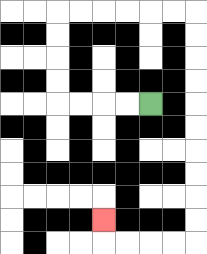{'start': '[6, 4]', 'end': '[4, 9]', 'path_directions': 'L,L,L,L,U,U,U,U,R,R,R,R,R,R,D,D,D,D,D,D,D,D,D,D,L,L,L,L,U', 'path_coordinates': '[[6, 4], [5, 4], [4, 4], [3, 4], [2, 4], [2, 3], [2, 2], [2, 1], [2, 0], [3, 0], [4, 0], [5, 0], [6, 0], [7, 0], [8, 0], [8, 1], [8, 2], [8, 3], [8, 4], [8, 5], [8, 6], [8, 7], [8, 8], [8, 9], [8, 10], [7, 10], [6, 10], [5, 10], [4, 10], [4, 9]]'}